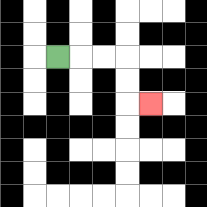{'start': '[2, 2]', 'end': '[6, 4]', 'path_directions': 'R,R,R,D,D,R', 'path_coordinates': '[[2, 2], [3, 2], [4, 2], [5, 2], [5, 3], [5, 4], [6, 4]]'}